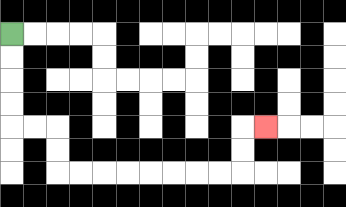{'start': '[0, 1]', 'end': '[11, 5]', 'path_directions': 'D,D,D,D,R,R,D,D,R,R,R,R,R,R,R,R,U,U,R', 'path_coordinates': '[[0, 1], [0, 2], [0, 3], [0, 4], [0, 5], [1, 5], [2, 5], [2, 6], [2, 7], [3, 7], [4, 7], [5, 7], [6, 7], [7, 7], [8, 7], [9, 7], [10, 7], [10, 6], [10, 5], [11, 5]]'}